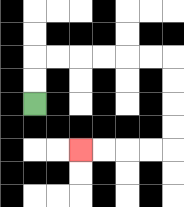{'start': '[1, 4]', 'end': '[3, 6]', 'path_directions': 'U,U,R,R,R,R,R,R,D,D,D,D,L,L,L,L', 'path_coordinates': '[[1, 4], [1, 3], [1, 2], [2, 2], [3, 2], [4, 2], [5, 2], [6, 2], [7, 2], [7, 3], [7, 4], [7, 5], [7, 6], [6, 6], [5, 6], [4, 6], [3, 6]]'}